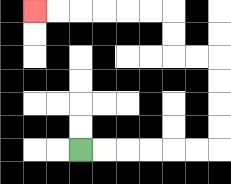{'start': '[3, 6]', 'end': '[1, 0]', 'path_directions': 'R,R,R,R,R,R,U,U,U,U,L,L,U,U,L,L,L,L,L,L', 'path_coordinates': '[[3, 6], [4, 6], [5, 6], [6, 6], [7, 6], [8, 6], [9, 6], [9, 5], [9, 4], [9, 3], [9, 2], [8, 2], [7, 2], [7, 1], [7, 0], [6, 0], [5, 0], [4, 0], [3, 0], [2, 0], [1, 0]]'}